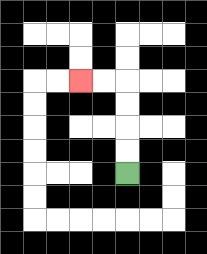{'start': '[5, 7]', 'end': '[3, 3]', 'path_directions': 'U,U,U,U,L,L', 'path_coordinates': '[[5, 7], [5, 6], [5, 5], [5, 4], [5, 3], [4, 3], [3, 3]]'}